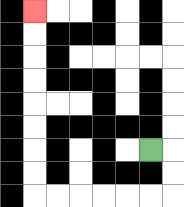{'start': '[6, 6]', 'end': '[1, 0]', 'path_directions': 'R,D,D,L,L,L,L,L,L,U,U,U,U,U,U,U,U', 'path_coordinates': '[[6, 6], [7, 6], [7, 7], [7, 8], [6, 8], [5, 8], [4, 8], [3, 8], [2, 8], [1, 8], [1, 7], [1, 6], [1, 5], [1, 4], [1, 3], [1, 2], [1, 1], [1, 0]]'}